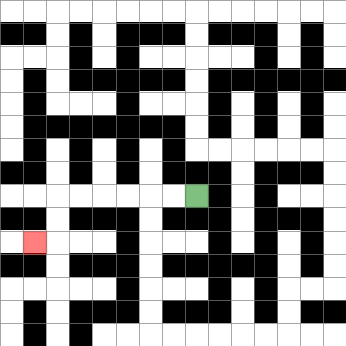{'start': '[8, 8]', 'end': '[1, 10]', 'path_directions': 'L,L,L,L,L,L,D,D,L', 'path_coordinates': '[[8, 8], [7, 8], [6, 8], [5, 8], [4, 8], [3, 8], [2, 8], [2, 9], [2, 10], [1, 10]]'}